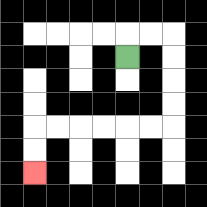{'start': '[5, 2]', 'end': '[1, 7]', 'path_directions': 'U,R,R,D,D,D,D,L,L,L,L,L,L,D,D', 'path_coordinates': '[[5, 2], [5, 1], [6, 1], [7, 1], [7, 2], [7, 3], [7, 4], [7, 5], [6, 5], [5, 5], [4, 5], [3, 5], [2, 5], [1, 5], [1, 6], [1, 7]]'}